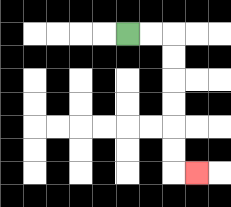{'start': '[5, 1]', 'end': '[8, 7]', 'path_directions': 'R,R,D,D,D,D,D,D,R', 'path_coordinates': '[[5, 1], [6, 1], [7, 1], [7, 2], [7, 3], [7, 4], [7, 5], [7, 6], [7, 7], [8, 7]]'}